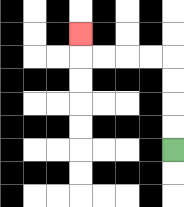{'start': '[7, 6]', 'end': '[3, 1]', 'path_directions': 'U,U,U,U,L,L,L,L,U', 'path_coordinates': '[[7, 6], [7, 5], [7, 4], [7, 3], [7, 2], [6, 2], [5, 2], [4, 2], [3, 2], [3, 1]]'}